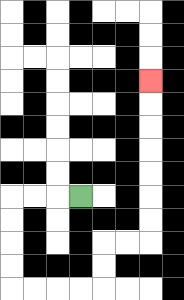{'start': '[3, 8]', 'end': '[6, 3]', 'path_directions': 'L,L,L,D,D,D,D,R,R,R,R,U,U,R,R,U,U,U,U,U,U,U', 'path_coordinates': '[[3, 8], [2, 8], [1, 8], [0, 8], [0, 9], [0, 10], [0, 11], [0, 12], [1, 12], [2, 12], [3, 12], [4, 12], [4, 11], [4, 10], [5, 10], [6, 10], [6, 9], [6, 8], [6, 7], [6, 6], [6, 5], [6, 4], [6, 3]]'}